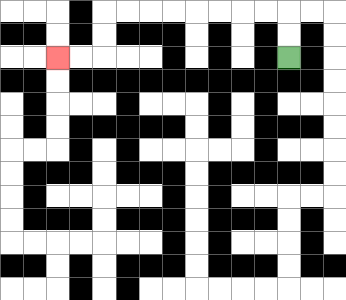{'start': '[12, 2]', 'end': '[2, 2]', 'path_directions': 'U,U,L,L,L,L,L,L,L,L,D,D,L,L', 'path_coordinates': '[[12, 2], [12, 1], [12, 0], [11, 0], [10, 0], [9, 0], [8, 0], [7, 0], [6, 0], [5, 0], [4, 0], [4, 1], [4, 2], [3, 2], [2, 2]]'}